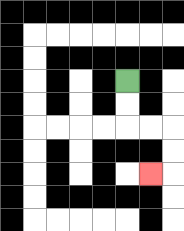{'start': '[5, 3]', 'end': '[6, 7]', 'path_directions': 'D,D,R,R,D,D,L', 'path_coordinates': '[[5, 3], [5, 4], [5, 5], [6, 5], [7, 5], [7, 6], [7, 7], [6, 7]]'}